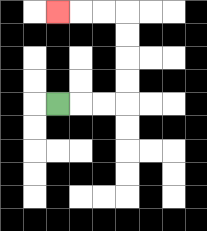{'start': '[2, 4]', 'end': '[2, 0]', 'path_directions': 'R,R,R,U,U,U,U,L,L,L', 'path_coordinates': '[[2, 4], [3, 4], [4, 4], [5, 4], [5, 3], [5, 2], [5, 1], [5, 0], [4, 0], [3, 0], [2, 0]]'}